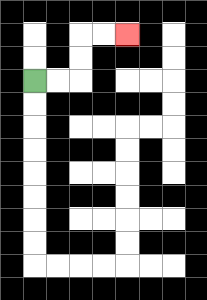{'start': '[1, 3]', 'end': '[5, 1]', 'path_directions': 'R,R,U,U,R,R', 'path_coordinates': '[[1, 3], [2, 3], [3, 3], [3, 2], [3, 1], [4, 1], [5, 1]]'}